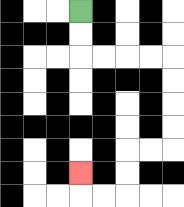{'start': '[3, 0]', 'end': '[3, 7]', 'path_directions': 'D,D,R,R,R,R,D,D,D,D,L,L,D,D,L,L,U', 'path_coordinates': '[[3, 0], [3, 1], [3, 2], [4, 2], [5, 2], [6, 2], [7, 2], [7, 3], [7, 4], [7, 5], [7, 6], [6, 6], [5, 6], [5, 7], [5, 8], [4, 8], [3, 8], [3, 7]]'}